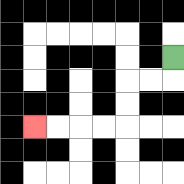{'start': '[7, 2]', 'end': '[1, 5]', 'path_directions': 'D,L,L,D,D,L,L,L,L', 'path_coordinates': '[[7, 2], [7, 3], [6, 3], [5, 3], [5, 4], [5, 5], [4, 5], [3, 5], [2, 5], [1, 5]]'}